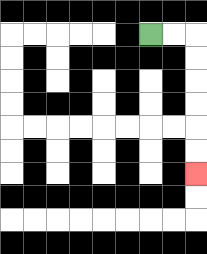{'start': '[6, 1]', 'end': '[8, 7]', 'path_directions': 'R,R,D,D,D,D,D,D', 'path_coordinates': '[[6, 1], [7, 1], [8, 1], [8, 2], [8, 3], [8, 4], [8, 5], [8, 6], [8, 7]]'}